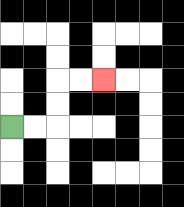{'start': '[0, 5]', 'end': '[4, 3]', 'path_directions': 'R,R,U,U,R,R', 'path_coordinates': '[[0, 5], [1, 5], [2, 5], [2, 4], [2, 3], [3, 3], [4, 3]]'}